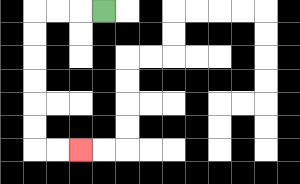{'start': '[4, 0]', 'end': '[3, 6]', 'path_directions': 'L,L,L,D,D,D,D,D,D,R,R', 'path_coordinates': '[[4, 0], [3, 0], [2, 0], [1, 0], [1, 1], [1, 2], [1, 3], [1, 4], [1, 5], [1, 6], [2, 6], [3, 6]]'}